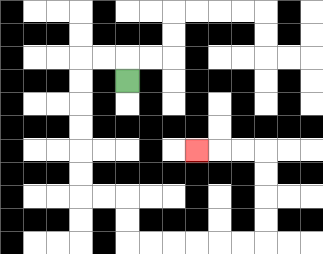{'start': '[5, 3]', 'end': '[8, 6]', 'path_directions': 'U,L,L,D,D,D,D,D,D,R,R,D,D,R,R,R,R,R,R,U,U,U,U,L,L,L', 'path_coordinates': '[[5, 3], [5, 2], [4, 2], [3, 2], [3, 3], [3, 4], [3, 5], [3, 6], [3, 7], [3, 8], [4, 8], [5, 8], [5, 9], [5, 10], [6, 10], [7, 10], [8, 10], [9, 10], [10, 10], [11, 10], [11, 9], [11, 8], [11, 7], [11, 6], [10, 6], [9, 6], [8, 6]]'}